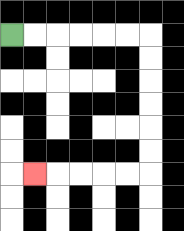{'start': '[0, 1]', 'end': '[1, 7]', 'path_directions': 'R,R,R,R,R,R,D,D,D,D,D,D,L,L,L,L,L', 'path_coordinates': '[[0, 1], [1, 1], [2, 1], [3, 1], [4, 1], [5, 1], [6, 1], [6, 2], [6, 3], [6, 4], [6, 5], [6, 6], [6, 7], [5, 7], [4, 7], [3, 7], [2, 7], [1, 7]]'}